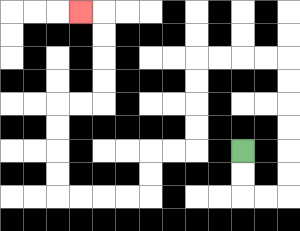{'start': '[10, 6]', 'end': '[3, 0]', 'path_directions': 'D,D,R,R,U,U,U,U,U,U,L,L,L,L,D,D,D,D,L,L,D,D,L,L,L,L,U,U,U,U,R,R,U,U,U,U,L', 'path_coordinates': '[[10, 6], [10, 7], [10, 8], [11, 8], [12, 8], [12, 7], [12, 6], [12, 5], [12, 4], [12, 3], [12, 2], [11, 2], [10, 2], [9, 2], [8, 2], [8, 3], [8, 4], [8, 5], [8, 6], [7, 6], [6, 6], [6, 7], [6, 8], [5, 8], [4, 8], [3, 8], [2, 8], [2, 7], [2, 6], [2, 5], [2, 4], [3, 4], [4, 4], [4, 3], [4, 2], [4, 1], [4, 0], [3, 0]]'}